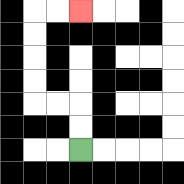{'start': '[3, 6]', 'end': '[3, 0]', 'path_directions': 'U,U,L,L,U,U,U,U,R,R', 'path_coordinates': '[[3, 6], [3, 5], [3, 4], [2, 4], [1, 4], [1, 3], [1, 2], [1, 1], [1, 0], [2, 0], [3, 0]]'}